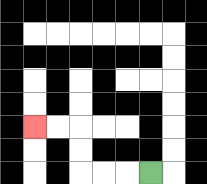{'start': '[6, 7]', 'end': '[1, 5]', 'path_directions': 'L,L,L,U,U,L,L', 'path_coordinates': '[[6, 7], [5, 7], [4, 7], [3, 7], [3, 6], [3, 5], [2, 5], [1, 5]]'}